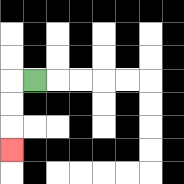{'start': '[1, 3]', 'end': '[0, 6]', 'path_directions': 'L,D,D,D', 'path_coordinates': '[[1, 3], [0, 3], [0, 4], [0, 5], [0, 6]]'}